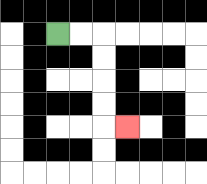{'start': '[2, 1]', 'end': '[5, 5]', 'path_directions': 'R,R,D,D,D,D,R', 'path_coordinates': '[[2, 1], [3, 1], [4, 1], [4, 2], [4, 3], [4, 4], [4, 5], [5, 5]]'}